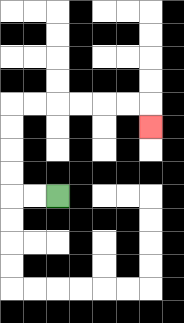{'start': '[2, 8]', 'end': '[6, 5]', 'path_directions': 'L,L,U,U,U,U,R,R,R,R,R,R,D', 'path_coordinates': '[[2, 8], [1, 8], [0, 8], [0, 7], [0, 6], [0, 5], [0, 4], [1, 4], [2, 4], [3, 4], [4, 4], [5, 4], [6, 4], [6, 5]]'}